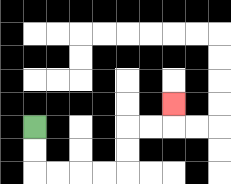{'start': '[1, 5]', 'end': '[7, 4]', 'path_directions': 'D,D,R,R,R,R,U,U,R,R,U', 'path_coordinates': '[[1, 5], [1, 6], [1, 7], [2, 7], [3, 7], [4, 7], [5, 7], [5, 6], [5, 5], [6, 5], [7, 5], [7, 4]]'}